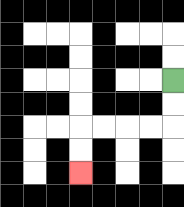{'start': '[7, 3]', 'end': '[3, 7]', 'path_directions': 'D,D,L,L,L,L,D,D', 'path_coordinates': '[[7, 3], [7, 4], [7, 5], [6, 5], [5, 5], [4, 5], [3, 5], [3, 6], [3, 7]]'}